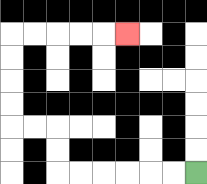{'start': '[8, 7]', 'end': '[5, 1]', 'path_directions': 'L,L,L,L,L,L,U,U,L,L,U,U,U,U,R,R,R,R,R', 'path_coordinates': '[[8, 7], [7, 7], [6, 7], [5, 7], [4, 7], [3, 7], [2, 7], [2, 6], [2, 5], [1, 5], [0, 5], [0, 4], [0, 3], [0, 2], [0, 1], [1, 1], [2, 1], [3, 1], [4, 1], [5, 1]]'}